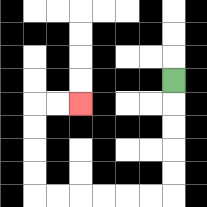{'start': '[7, 3]', 'end': '[3, 4]', 'path_directions': 'D,D,D,D,D,L,L,L,L,L,L,U,U,U,U,R,R', 'path_coordinates': '[[7, 3], [7, 4], [7, 5], [7, 6], [7, 7], [7, 8], [6, 8], [5, 8], [4, 8], [3, 8], [2, 8], [1, 8], [1, 7], [1, 6], [1, 5], [1, 4], [2, 4], [3, 4]]'}